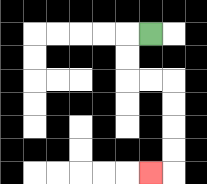{'start': '[6, 1]', 'end': '[6, 7]', 'path_directions': 'L,D,D,R,R,D,D,D,D,L', 'path_coordinates': '[[6, 1], [5, 1], [5, 2], [5, 3], [6, 3], [7, 3], [7, 4], [7, 5], [7, 6], [7, 7], [6, 7]]'}